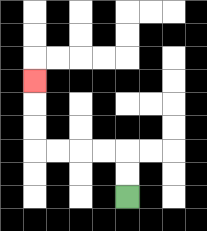{'start': '[5, 8]', 'end': '[1, 3]', 'path_directions': 'U,U,L,L,L,L,U,U,U', 'path_coordinates': '[[5, 8], [5, 7], [5, 6], [4, 6], [3, 6], [2, 6], [1, 6], [1, 5], [1, 4], [1, 3]]'}